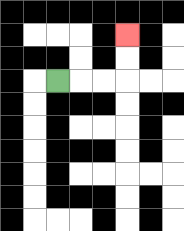{'start': '[2, 3]', 'end': '[5, 1]', 'path_directions': 'R,R,R,U,U', 'path_coordinates': '[[2, 3], [3, 3], [4, 3], [5, 3], [5, 2], [5, 1]]'}